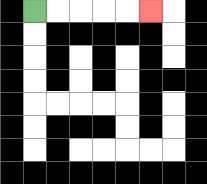{'start': '[1, 0]', 'end': '[6, 0]', 'path_directions': 'R,R,R,R,R', 'path_coordinates': '[[1, 0], [2, 0], [3, 0], [4, 0], [5, 0], [6, 0]]'}